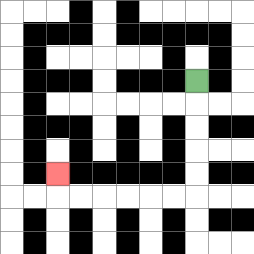{'start': '[8, 3]', 'end': '[2, 7]', 'path_directions': 'D,D,D,D,D,L,L,L,L,L,L,U', 'path_coordinates': '[[8, 3], [8, 4], [8, 5], [8, 6], [8, 7], [8, 8], [7, 8], [6, 8], [5, 8], [4, 8], [3, 8], [2, 8], [2, 7]]'}